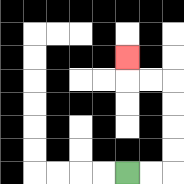{'start': '[5, 7]', 'end': '[5, 2]', 'path_directions': 'R,R,U,U,U,U,L,L,U', 'path_coordinates': '[[5, 7], [6, 7], [7, 7], [7, 6], [7, 5], [7, 4], [7, 3], [6, 3], [5, 3], [5, 2]]'}